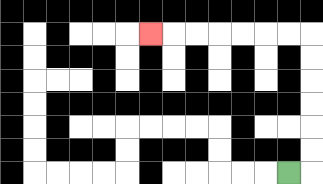{'start': '[12, 7]', 'end': '[6, 1]', 'path_directions': 'R,U,U,U,U,U,U,L,L,L,L,L,L,L', 'path_coordinates': '[[12, 7], [13, 7], [13, 6], [13, 5], [13, 4], [13, 3], [13, 2], [13, 1], [12, 1], [11, 1], [10, 1], [9, 1], [8, 1], [7, 1], [6, 1]]'}